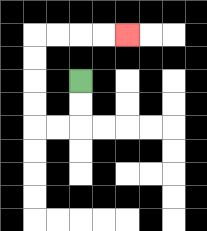{'start': '[3, 3]', 'end': '[5, 1]', 'path_directions': 'D,D,L,L,U,U,U,U,R,R,R,R', 'path_coordinates': '[[3, 3], [3, 4], [3, 5], [2, 5], [1, 5], [1, 4], [1, 3], [1, 2], [1, 1], [2, 1], [3, 1], [4, 1], [5, 1]]'}